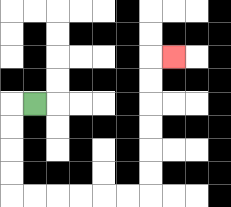{'start': '[1, 4]', 'end': '[7, 2]', 'path_directions': 'L,D,D,D,D,R,R,R,R,R,R,U,U,U,U,U,U,R', 'path_coordinates': '[[1, 4], [0, 4], [0, 5], [0, 6], [0, 7], [0, 8], [1, 8], [2, 8], [3, 8], [4, 8], [5, 8], [6, 8], [6, 7], [6, 6], [6, 5], [6, 4], [6, 3], [6, 2], [7, 2]]'}